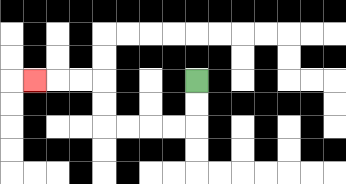{'start': '[8, 3]', 'end': '[1, 3]', 'path_directions': 'D,D,L,L,L,L,U,U,L,L,L', 'path_coordinates': '[[8, 3], [8, 4], [8, 5], [7, 5], [6, 5], [5, 5], [4, 5], [4, 4], [4, 3], [3, 3], [2, 3], [1, 3]]'}